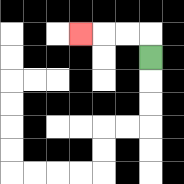{'start': '[6, 2]', 'end': '[3, 1]', 'path_directions': 'U,L,L,L', 'path_coordinates': '[[6, 2], [6, 1], [5, 1], [4, 1], [3, 1]]'}